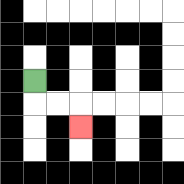{'start': '[1, 3]', 'end': '[3, 5]', 'path_directions': 'D,R,R,D', 'path_coordinates': '[[1, 3], [1, 4], [2, 4], [3, 4], [3, 5]]'}